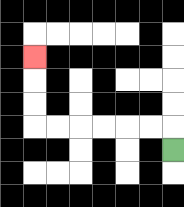{'start': '[7, 6]', 'end': '[1, 2]', 'path_directions': 'U,L,L,L,L,L,L,U,U,U', 'path_coordinates': '[[7, 6], [7, 5], [6, 5], [5, 5], [4, 5], [3, 5], [2, 5], [1, 5], [1, 4], [1, 3], [1, 2]]'}